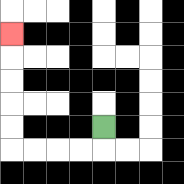{'start': '[4, 5]', 'end': '[0, 1]', 'path_directions': 'D,L,L,L,L,U,U,U,U,U', 'path_coordinates': '[[4, 5], [4, 6], [3, 6], [2, 6], [1, 6], [0, 6], [0, 5], [0, 4], [0, 3], [0, 2], [0, 1]]'}